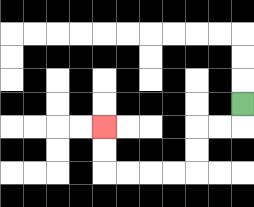{'start': '[10, 4]', 'end': '[4, 5]', 'path_directions': 'D,L,L,D,D,L,L,L,L,U,U', 'path_coordinates': '[[10, 4], [10, 5], [9, 5], [8, 5], [8, 6], [8, 7], [7, 7], [6, 7], [5, 7], [4, 7], [4, 6], [4, 5]]'}